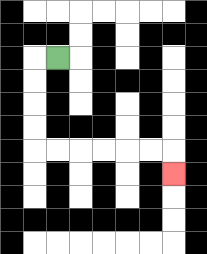{'start': '[2, 2]', 'end': '[7, 7]', 'path_directions': 'L,D,D,D,D,R,R,R,R,R,R,D', 'path_coordinates': '[[2, 2], [1, 2], [1, 3], [1, 4], [1, 5], [1, 6], [2, 6], [3, 6], [4, 6], [5, 6], [6, 6], [7, 6], [7, 7]]'}